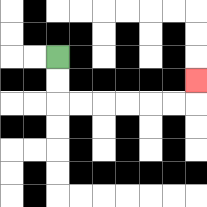{'start': '[2, 2]', 'end': '[8, 3]', 'path_directions': 'D,D,R,R,R,R,R,R,U', 'path_coordinates': '[[2, 2], [2, 3], [2, 4], [3, 4], [4, 4], [5, 4], [6, 4], [7, 4], [8, 4], [8, 3]]'}